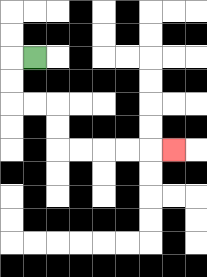{'start': '[1, 2]', 'end': '[7, 6]', 'path_directions': 'L,D,D,R,R,D,D,R,R,R,R,R', 'path_coordinates': '[[1, 2], [0, 2], [0, 3], [0, 4], [1, 4], [2, 4], [2, 5], [2, 6], [3, 6], [4, 6], [5, 6], [6, 6], [7, 6]]'}